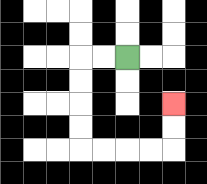{'start': '[5, 2]', 'end': '[7, 4]', 'path_directions': 'L,L,D,D,D,D,R,R,R,R,U,U', 'path_coordinates': '[[5, 2], [4, 2], [3, 2], [3, 3], [3, 4], [3, 5], [3, 6], [4, 6], [5, 6], [6, 6], [7, 6], [7, 5], [7, 4]]'}